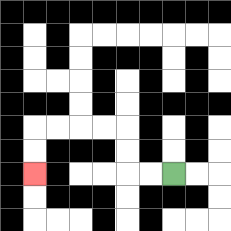{'start': '[7, 7]', 'end': '[1, 7]', 'path_directions': 'L,L,U,U,L,L,L,L,D,D', 'path_coordinates': '[[7, 7], [6, 7], [5, 7], [5, 6], [5, 5], [4, 5], [3, 5], [2, 5], [1, 5], [1, 6], [1, 7]]'}